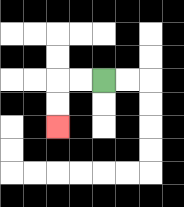{'start': '[4, 3]', 'end': '[2, 5]', 'path_directions': 'L,L,D,D', 'path_coordinates': '[[4, 3], [3, 3], [2, 3], [2, 4], [2, 5]]'}